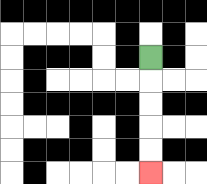{'start': '[6, 2]', 'end': '[6, 7]', 'path_directions': 'D,D,D,D,D', 'path_coordinates': '[[6, 2], [6, 3], [6, 4], [6, 5], [6, 6], [6, 7]]'}